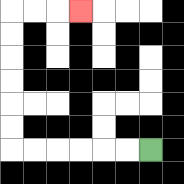{'start': '[6, 6]', 'end': '[3, 0]', 'path_directions': 'L,L,L,L,L,L,U,U,U,U,U,U,R,R,R', 'path_coordinates': '[[6, 6], [5, 6], [4, 6], [3, 6], [2, 6], [1, 6], [0, 6], [0, 5], [0, 4], [0, 3], [0, 2], [0, 1], [0, 0], [1, 0], [2, 0], [3, 0]]'}